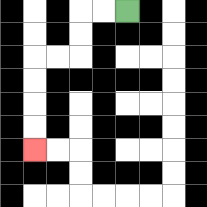{'start': '[5, 0]', 'end': '[1, 6]', 'path_directions': 'L,L,D,D,L,L,D,D,D,D', 'path_coordinates': '[[5, 0], [4, 0], [3, 0], [3, 1], [3, 2], [2, 2], [1, 2], [1, 3], [1, 4], [1, 5], [1, 6]]'}